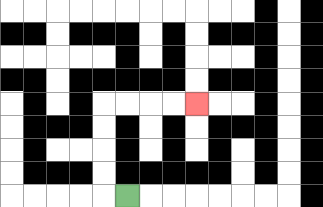{'start': '[5, 8]', 'end': '[8, 4]', 'path_directions': 'L,U,U,U,U,R,R,R,R', 'path_coordinates': '[[5, 8], [4, 8], [4, 7], [4, 6], [4, 5], [4, 4], [5, 4], [6, 4], [7, 4], [8, 4]]'}